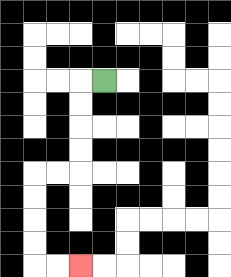{'start': '[4, 3]', 'end': '[3, 11]', 'path_directions': 'L,D,D,D,D,L,L,D,D,D,D,R,R', 'path_coordinates': '[[4, 3], [3, 3], [3, 4], [3, 5], [3, 6], [3, 7], [2, 7], [1, 7], [1, 8], [1, 9], [1, 10], [1, 11], [2, 11], [3, 11]]'}